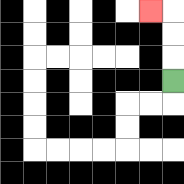{'start': '[7, 3]', 'end': '[6, 0]', 'path_directions': 'U,U,U,L', 'path_coordinates': '[[7, 3], [7, 2], [7, 1], [7, 0], [6, 0]]'}